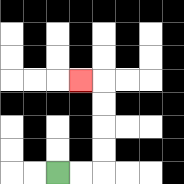{'start': '[2, 7]', 'end': '[3, 3]', 'path_directions': 'R,R,U,U,U,U,L', 'path_coordinates': '[[2, 7], [3, 7], [4, 7], [4, 6], [4, 5], [4, 4], [4, 3], [3, 3]]'}